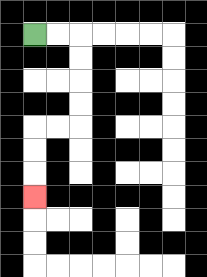{'start': '[1, 1]', 'end': '[1, 8]', 'path_directions': 'R,R,D,D,D,D,L,L,D,D,D', 'path_coordinates': '[[1, 1], [2, 1], [3, 1], [3, 2], [3, 3], [3, 4], [3, 5], [2, 5], [1, 5], [1, 6], [1, 7], [1, 8]]'}